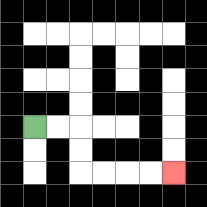{'start': '[1, 5]', 'end': '[7, 7]', 'path_directions': 'R,R,D,D,R,R,R,R', 'path_coordinates': '[[1, 5], [2, 5], [3, 5], [3, 6], [3, 7], [4, 7], [5, 7], [6, 7], [7, 7]]'}